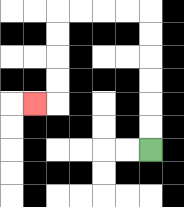{'start': '[6, 6]', 'end': '[1, 4]', 'path_directions': 'U,U,U,U,U,U,L,L,L,L,D,D,D,D,L', 'path_coordinates': '[[6, 6], [6, 5], [6, 4], [6, 3], [6, 2], [6, 1], [6, 0], [5, 0], [4, 0], [3, 0], [2, 0], [2, 1], [2, 2], [2, 3], [2, 4], [1, 4]]'}